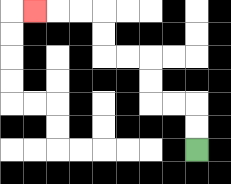{'start': '[8, 6]', 'end': '[1, 0]', 'path_directions': 'U,U,L,L,U,U,L,L,U,U,L,L,L', 'path_coordinates': '[[8, 6], [8, 5], [8, 4], [7, 4], [6, 4], [6, 3], [6, 2], [5, 2], [4, 2], [4, 1], [4, 0], [3, 0], [2, 0], [1, 0]]'}